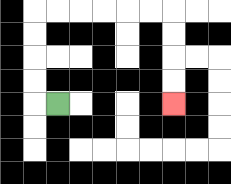{'start': '[2, 4]', 'end': '[7, 4]', 'path_directions': 'L,U,U,U,U,R,R,R,R,R,R,D,D,D,D', 'path_coordinates': '[[2, 4], [1, 4], [1, 3], [1, 2], [1, 1], [1, 0], [2, 0], [3, 0], [4, 0], [5, 0], [6, 0], [7, 0], [7, 1], [7, 2], [7, 3], [7, 4]]'}